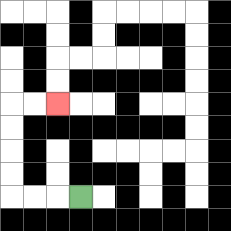{'start': '[3, 8]', 'end': '[2, 4]', 'path_directions': 'L,L,L,U,U,U,U,R,R', 'path_coordinates': '[[3, 8], [2, 8], [1, 8], [0, 8], [0, 7], [0, 6], [0, 5], [0, 4], [1, 4], [2, 4]]'}